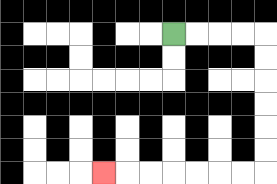{'start': '[7, 1]', 'end': '[4, 7]', 'path_directions': 'R,R,R,R,D,D,D,D,D,D,L,L,L,L,L,L,L', 'path_coordinates': '[[7, 1], [8, 1], [9, 1], [10, 1], [11, 1], [11, 2], [11, 3], [11, 4], [11, 5], [11, 6], [11, 7], [10, 7], [9, 7], [8, 7], [7, 7], [6, 7], [5, 7], [4, 7]]'}